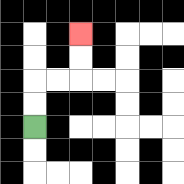{'start': '[1, 5]', 'end': '[3, 1]', 'path_directions': 'U,U,R,R,U,U', 'path_coordinates': '[[1, 5], [1, 4], [1, 3], [2, 3], [3, 3], [3, 2], [3, 1]]'}